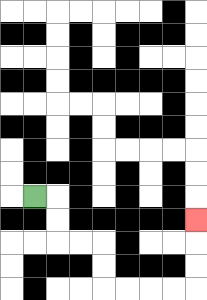{'start': '[1, 8]', 'end': '[8, 9]', 'path_directions': 'R,D,D,R,R,D,D,R,R,R,R,U,U,U', 'path_coordinates': '[[1, 8], [2, 8], [2, 9], [2, 10], [3, 10], [4, 10], [4, 11], [4, 12], [5, 12], [6, 12], [7, 12], [8, 12], [8, 11], [8, 10], [8, 9]]'}